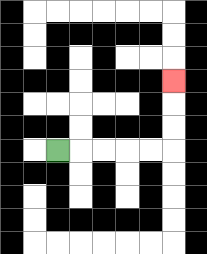{'start': '[2, 6]', 'end': '[7, 3]', 'path_directions': 'R,R,R,R,R,U,U,U', 'path_coordinates': '[[2, 6], [3, 6], [4, 6], [5, 6], [6, 6], [7, 6], [7, 5], [7, 4], [7, 3]]'}